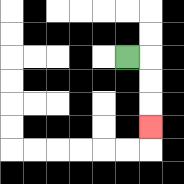{'start': '[5, 2]', 'end': '[6, 5]', 'path_directions': 'R,D,D,D', 'path_coordinates': '[[5, 2], [6, 2], [6, 3], [6, 4], [6, 5]]'}